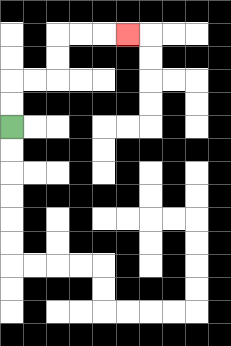{'start': '[0, 5]', 'end': '[5, 1]', 'path_directions': 'U,U,R,R,U,U,R,R,R', 'path_coordinates': '[[0, 5], [0, 4], [0, 3], [1, 3], [2, 3], [2, 2], [2, 1], [3, 1], [4, 1], [5, 1]]'}